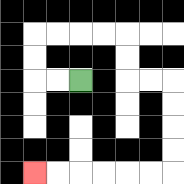{'start': '[3, 3]', 'end': '[1, 7]', 'path_directions': 'L,L,U,U,R,R,R,R,D,D,R,R,D,D,D,D,L,L,L,L,L,L', 'path_coordinates': '[[3, 3], [2, 3], [1, 3], [1, 2], [1, 1], [2, 1], [3, 1], [4, 1], [5, 1], [5, 2], [5, 3], [6, 3], [7, 3], [7, 4], [7, 5], [7, 6], [7, 7], [6, 7], [5, 7], [4, 7], [3, 7], [2, 7], [1, 7]]'}